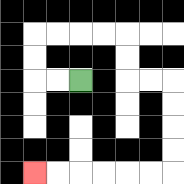{'start': '[3, 3]', 'end': '[1, 7]', 'path_directions': 'L,L,U,U,R,R,R,R,D,D,R,R,D,D,D,D,L,L,L,L,L,L', 'path_coordinates': '[[3, 3], [2, 3], [1, 3], [1, 2], [1, 1], [2, 1], [3, 1], [4, 1], [5, 1], [5, 2], [5, 3], [6, 3], [7, 3], [7, 4], [7, 5], [7, 6], [7, 7], [6, 7], [5, 7], [4, 7], [3, 7], [2, 7], [1, 7]]'}